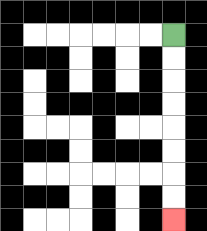{'start': '[7, 1]', 'end': '[7, 9]', 'path_directions': 'D,D,D,D,D,D,D,D', 'path_coordinates': '[[7, 1], [7, 2], [7, 3], [7, 4], [7, 5], [7, 6], [7, 7], [7, 8], [7, 9]]'}